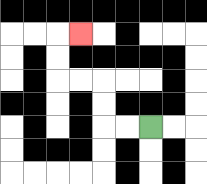{'start': '[6, 5]', 'end': '[3, 1]', 'path_directions': 'L,L,U,U,L,L,U,U,R', 'path_coordinates': '[[6, 5], [5, 5], [4, 5], [4, 4], [4, 3], [3, 3], [2, 3], [2, 2], [2, 1], [3, 1]]'}